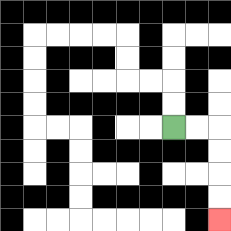{'start': '[7, 5]', 'end': '[9, 9]', 'path_directions': 'R,R,D,D,D,D', 'path_coordinates': '[[7, 5], [8, 5], [9, 5], [9, 6], [9, 7], [9, 8], [9, 9]]'}